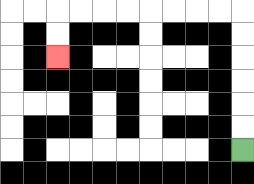{'start': '[10, 6]', 'end': '[2, 2]', 'path_directions': 'U,U,U,U,U,U,L,L,L,L,L,L,L,L,D,D', 'path_coordinates': '[[10, 6], [10, 5], [10, 4], [10, 3], [10, 2], [10, 1], [10, 0], [9, 0], [8, 0], [7, 0], [6, 0], [5, 0], [4, 0], [3, 0], [2, 0], [2, 1], [2, 2]]'}